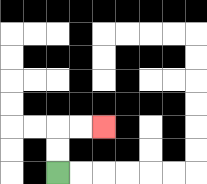{'start': '[2, 7]', 'end': '[4, 5]', 'path_directions': 'U,U,R,R', 'path_coordinates': '[[2, 7], [2, 6], [2, 5], [3, 5], [4, 5]]'}